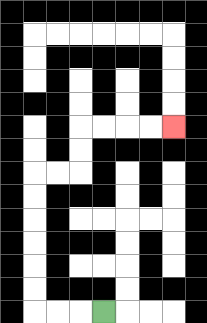{'start': '[4, 13]', 'end': '[7, 5]', 'path_directions': 'L,L,L,U,U,U,U,U,U,R,R,U,U,R,R,R,R', 'path_coordinates': '[[4, 13], [3, 13], [2, 13], [1, 13], [1, 12], [1, 11], [1, 10], [1, 9], [1, 8], [1, 7], [2, 7], [3, 7], [3, 6], [3, 5], [4, 5], [5, 5], [6, 5], [7, 5]]'}